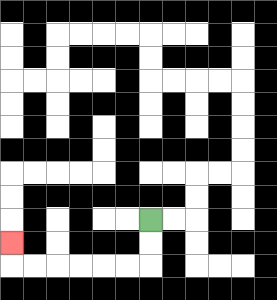{'start': '[6, 9]', 'end': '[0, 10]', 'path_directions': 'D,D,L,L,L,L,L,L,U', 'path_coordinates': '[[6, 9], [6, 10], [6, 11], [5, 11], [4, 11], [3, 11], [2, 11], [1, 11], [0, 11], [0, 10]]'}